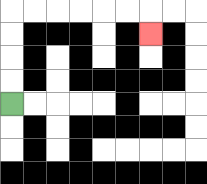{'start': '[0, 4]', 'end': '[6, 1]', 'path_directions': 'U,U,U,U,R,R,R,R,R,R,D', 'path_coordinates': '[[0, 4], [0, 3], [0, 2], [0, 1], [0, 0], [1, 0], [2, 0], [3, 0], [4, 0], [5, 0], [6, 0], [6, 1]]'}